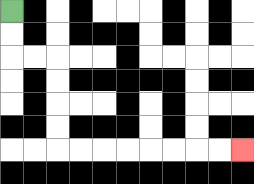{'start': '[0, 0]', 'end': '[10, 6]', 'path_directions': 'D,D,R,R,D,D,D,D,R,R,R,R,R,R,R,R', 'path_coordinates': '[[0, 0], [0, 1], [0, 2], [1, 2], [2, 2], [2, 3], [2, 4], [2, 5], [2, 6], [3, 6], [4, 6], [5, 6], [6, 6], [7, 6], [8, 6], [9, 6], [10, 6]]'}